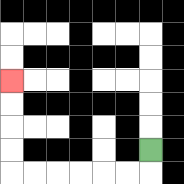{'start': '[6, 6]', 'end': '[0, 3]', 'path_directions': 'D,L,L,L,L,L,L,U,U,U,U', 'path_coordinates': '[[6, 6], [6, 7], [5, 7], [4, 7], [3, 7], [2, 7], [1, 7], [0, 7], [0, 6], [0, 5], [0, 4], [0, 3]]'}